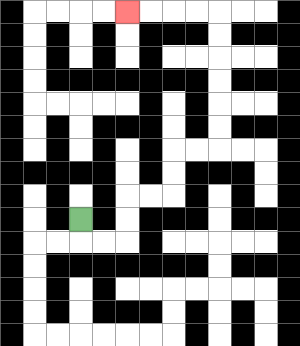{'start': '[3, 9]', 'end': '[5, 0]', 'path_directions': 'D,R,R,U,U,R,R,U,U,R,R,U,U,U,U,U,U,L,L,L,L', 'path_coordinates': '[[3, 9], [3, 10], [4, 10], [5, 10], [5, 9], [5, 8], [6, 8], [7, 8], [7, 7], [7, 6], [8, 6], [9, 6], [9, 5], [9, 4], [9, 3], [9, 2], [9, 1], [9, 0], [8, 0], [7, 0], [6, 0], [5, 0]]'}